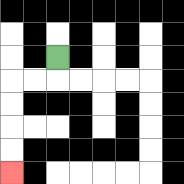{'start': '[2, 2]', 'end': '[0, 7]', 'path_directions': 'D,L,L,D,D,D,D', 'path_coordinates': '[[2, 2], [2, 3], [1, 3], [0, 3], [0, 4], [0, 5], [0, 6], [0, 7]]'}